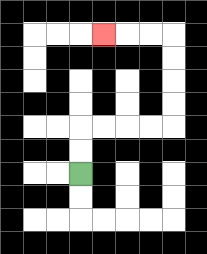{'start': '[3, 7]', 'end': '[4, 1]', 'path_directions': 'U,U,R,R,R,R,U,U,U,U,L,L,L', 'path_coordinates': '[[3, 7], [3, 6], [3, 5], [4, 5], [5, 5], [6, 5], [7, 5], [7, 4], [7, 3], [7, 2], [7, 1], [6, 1], [5, 1], [4, 1]]'}